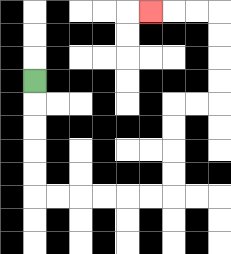{'start': '[1, 3]', 'end': '[6, 0]', 'path_directions': 'D,D,D,D,D,R,R,R,R,R,R,U,U,U,U,R,R,U,U,U,U,L,L,L', 'path_coordinates': '[[1, 3], [1, 4], [1, 5], [1, 6], [1, 7], [1, 8], [2, 8], [3, 8], [4, 8], [5, 8], [6, 8], [7, 8], [7, 7], [7, 6], [7, 5], [7, 4], [8, 4], [9, 4], [9, 3], [9, 2], [9, 1], [9, 0], [8, 0], [7, 0], [6, 0]]'}